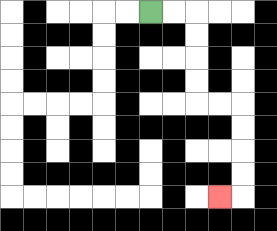{'start': '[6, 0]', 'end': '[9, 8]', 'path_directions': 'R,R,D,D,D,D,R,R,D,D,D,D,L', 'path_coordinates': '[[6, 0], [7, 0], [8, 0], [8, 1], [8, 2], [8, 3], [8, 4], [9, 4], [10, 4], [10, 5], [10, 6], [10, 7], [10, 8], [9, 8]]'}